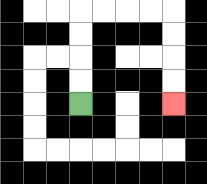{'start': '[3, 4]', 'end': '[7, 4]', 'path_directions': 'U,U,U,U,R,R,R,R,D,D,D,D', 'path_coordinates': '[[3, 4], [3, 3], [3, 2], [3, 1], [3, 0], [4, 0], [5, 0], [6, 0], [7, 0], [7, 1], [7, 2], [7, 3], [7, 4]]'}